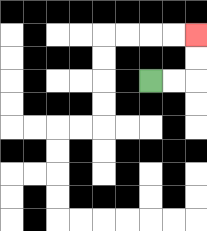{'start': '[6, 3]', 'end': '[8, 1]', 'path_directions': 'R,R,U,U', 'path_coordinates': '[[6, 3], [7, 3], [8, 3], [8, 2], [8, 1]]'}